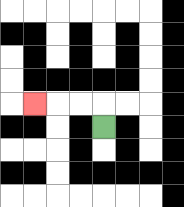{'start': '[4, 5]', 'end': '[1, 4]', 'path_directions': 'U,L,L,L', 'path_coordinates': '[[4, 5], [4, 4], [3, 4], [2, 4], [1, 4]]'}